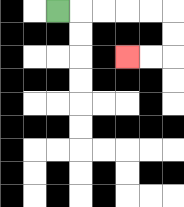{'start': '[2, 0]', 'end': '[5, 2]', 'path_directions': 'R,R,R,R,R,D,D,L,L', 'path_coordinates': '[[2, 0], [3, 0], [4, 0], [5, 0], [6, 0], [7, 0], [7, 1], [7, 2], [6, 2], [5, 2]]'}